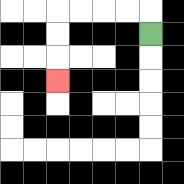{'start': '[6, 1]', 'end': '[2, 3]', 'path_directions': 'U,L,L,L,L,D,D,D', 'path_coordinates': '[[6, 1], [6, 0], [5, 0], [4, 0], [3, 0], [2, 0], [2, 1], [2, 2], [2, 3]]'}